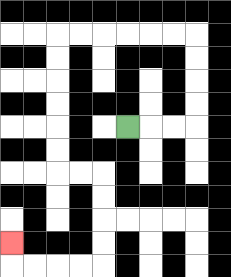{'start': '[5, 5]', 'end': '[0, 10]', 'path_directions': 'R,R,R,U,U,U,U,L,L,L,L,L,L,D,D,D,D,D,D,R,R,D,D,D,D,L,L,L,L,U', 'path_coordinates': '[[5, 5], [6, 5], [7, 5], [8, 5], [8, 4], [8, 3], [8, 2], [8, 1], [7, 1], [6, 1], [5, 1], [4, 1], [3, 1], [2, 1], [2, 2], [2, 3], [2, 4], [2, 5], [2, 6], [2, 7], [3, 7], [4, 7], [4, 8], [4, 9], [4, 10], [4, 11], [3, 11], [2, 11], [1, 11], [0, 11], [0, 10]]'}